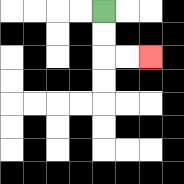{'start': '[4, 0]', 'end': '[6, 2]', 'path_directions': 'D,D,R,R', 'path_coordinates': '[[4, 0], [4, 1], [4, 2], [5, 2], [6, 2]]'}